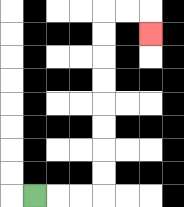{'start': '[1, 8]', 'end': '[6, 1]', 'path_directions': 'R,R,R,U,U,U,U,U,U,U,U,R,R,D', 'path_coordinates': '[[1, 8], [2, 8], [3, 8], [4, 8], [4, 7], [4, 6], [4, 5], [4, 4], [4, 3], [4, 2], [4, 1], [4, 0], [5, 0], [6, 0], [6, 1]]'}